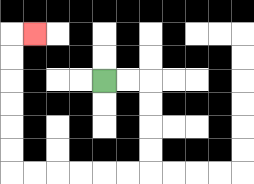{'start': '[4, 3]', 'end': '[1, 1]', 'path_directions': 'R,R,D,D,D,D,L,L,L,L,L,L,U,U,U,U,U,U,R', 'path_coordinates': '[[4, 3], [5, 3], [6, 3], [6, 4], [6, 5], [6, 6], [6, 7], [5, 7], [4, 7], [3, 7], [2, 7], [1, 7], [0, 7], [0, 6], [0, 5], [0, 4], [0, 3], [0, 2], [0, 1], [1, 1]]'}